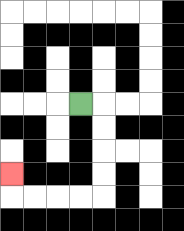{'start': '[3, 4]', 'end': '[0, 7]', 'path_directions': 'R,D,D,D,D,L,L,L,L,U', 'path_coordinates': '[[3, 4], [4, 4], [4, 5], [4, 6], [4, 7], [4, 8], [3, 8], [2, 8], [1, 8], [0, 8], [0, 7]]'}